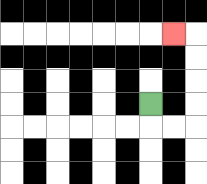{'start': '[6, 4]', 'end': '[7, 1]', 'path_directions': 'D,R,R,U,U,U,U,L', 'path_coordinates': '[[6, 4], [6, 5], [7, 5], [8, 5], [8, 4], [8, 3], [8, 2], [8, 1], [7, 1]]'}